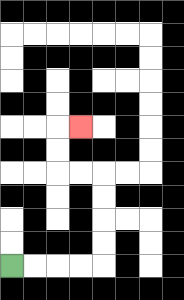{'start': '[0, 11]', 'end': '[3, 5]', 'path_directions': 'R,R,R,R,U,U,U,U,L,L,U,U,R', 'path_coordinates': '[[0, 11], [1, 11], [2, 11], [3, 11], [4, 11], [4, 10], [4, 9], [4, 8], [4, 7], [3, 7], [2, 7], [2, 6], [2, 5], [3, 5]]'}